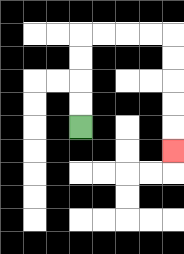{'start': '[3, 5]', 'end': '[7, 6]', 'path_directions': 'U,U,U,U,R,R,R,R,D,D,D,D,D', 'path_coordinates': '[[3, 5], [3, 4], [3, 3], [3, 2], [3, 1], [4, 1], [5, 1], [6, 1], [7, 1], [7, 2], [7, 3], [7, 4], [7, 5], [7, 6]]'}